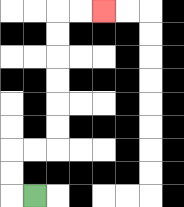{'start': '[1, 8]', 'end': '[4, 0]', 'path_directions': 'L,U,U,R,R,U,U,U,U,U,U,R,R', 'path_coordinates': '[[1, 8], [0, 8], [0, 7], [0, 6], [1, 6], [2, 6], [2, 5], [2, 4], [2, 3], [2, 2], [2, 1], [2, 0], [3, 0], [4, 0]]'}